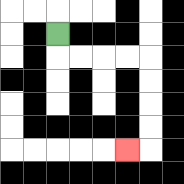{'start': '[2, 1]', 'end': '[5, 6]', 'path_directions': 'D,R,R,R,R,D,D,D,D,L', 'path_coordinates': '[[2, 1], [2, 2], [3, 2], [4, 2], [5, 2], [6, 2], [6, 3], [6, 4], [6, 5], [6, 6], [5, 6]]'}